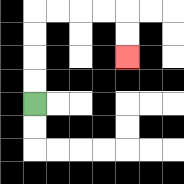{'start': '[1, 4]', 'end': '[5, 2]', 'path_directions': 'U,U,U,U,R,R,R,R,D,D', 'path_coordinates': '[[1, 4], [1, 3], [1, 2], [1, 1], [1, 0], [2, 0], [3, 0], [4, 0], [5, 0], [5, 1], [5, 2]]'}